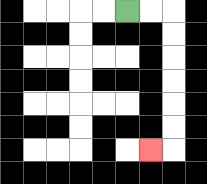{'start': '[5, 0]', 'end': '[6, 6]', 'path_directions': 'R,R,D,D,D,D,D,D,L', 'path_coordinates': '[[5, 0], [6, 0], [7, 0], [7, 1], [7, 2], [7, 3], [7, 4], [7, 5], [7, 6], [6, 6]]'}